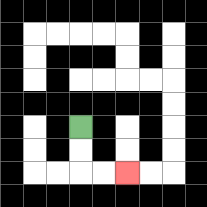{'start': '[3, 5]', 'end': '[5, 7]', 'path_directions': 'D,D,R,R', 'path_coordinates': '[[3, 5], [3, 6], [3, 7], [4, 7], [5, 7]]'}